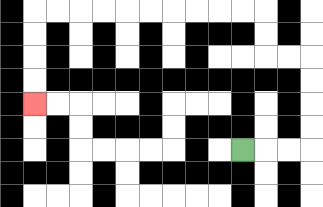{'start': '[10, 6]', 'end': '[1, 4]', 'path_directions': 'R,R,R,U,U,U,U,L,L,U,U,L,L,L,L,L,L,L,L,L,L,D,D,D,D', 'path_coordinates': '[[10, 6], [11, 6], [12, 6], [13, 6], [13, 5], [13, 4], [13, 3], [13, 2], [12, 2], [11, 2], [11, 1], [11, 0], [10, 0], [9, 0], [8, 0], [7, 0], [6, 0], [5, 0], [4, 0], [3, 0], [2, 0], [1, 0], [1, 1], [1, 2], [1, 3], [1, 4]]'}